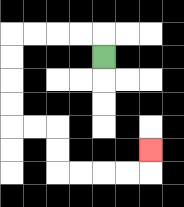{'start': '[4, 2]', 'end': '[6, 6]', 'path_directions': 'U,L,L,L,L,D,D,D,D,R,R,D,D,R,R,R,R,U', 'path_coordinates': '[[4, 2], [4, 1], [3, 1], [2, 1], [1, 1], [0, 1], [0, 2], [0, 3], [0, 4], [0, 5], [1, 5], [2, 5], [2, 6], [2, 7], [3, 7], [4, 7], [5, 7], [6, 7], [6, 6]]'}